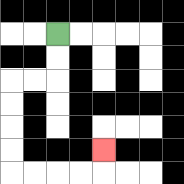{'start': '[2, 1]', 'end': '[4, 6]', 'path_directions': 'D,D,L,L,D,D,D,D,R,R,R,R,U', 'path_coordinates': '[[2, 1], [2, 2], [2, 3], [1, 3], [0, 3], [0, 4], [0, 5], [0, 6], [0, 7], [1, 7], [2, 7], [3, 7], [4, 7], [4, 6]]'}